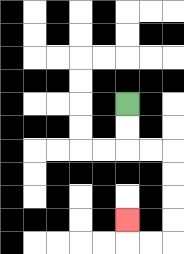{'start': '[5, 4]', 'end': '[5, 9]', 'path_directions': 'D,D,R,R,D,D,D,D,L,L,U', 'path_coordinates': '[[5, 4], [5, 5], [5, 6], [6, 6], [7, 6], [7, 7], [7, 8], [7, 9], [7, 10], [6, 10], [5, 10], [5, 9]]'}